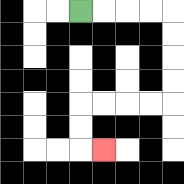{'start': '[3, 0]', 'end': '[4, 6]', 'path_directions': 'R,R,R,R,D,D,D,D,L,L,L,L,D,D,R', 'path_coordinates': '[[3, 0], [4, 0], [5, 0], [6, 0], [7, 0], [7, 1], [7, 2], [7, 3], [7, 4], [6, 4], [5, 4], [4, 4], [3, 4], [3, 5], [3, 6], [4, 6]]'}